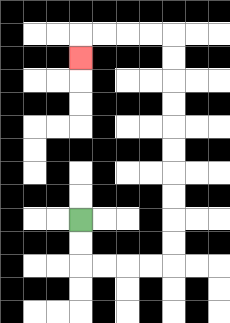{'start': '[3, 9]', 'end': '[3, 2]', 'path_directions': 'D,D,R,R,R,R,U,U,U,U,U,U,U,U,U,U,L,L,L,L,D', 'path_coordinates': '[[3, 9], [3, 10], [3, 11], [4, 11], [5, 11], [6, 11], [7, 11], [7, 10], [7, 9], [7, 8], [7, 7], [7, 6], [7, 5], [7, 4], [7, 3], [7, 2], [7, 1], [6, 1], [5, 1], [4, 1], [3, 1], [3, 2]]'}